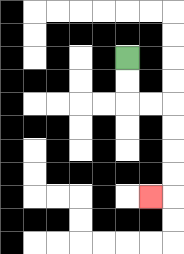{'start': '[5, 2]', 'end': '[6, 8]', 'path_directions': 'D,D,R,R,D,D,D,D,L', 'path_coordinates': '[[5, 2], [5, 3], [5, 4], [6, 4], [7, 4], [7, 5], [7, 6], [7, 7], [7, 8], [6, 8]]'}